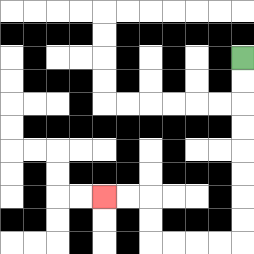{'start': '[10, 2]', 'end': '[4, 8]', 'path_directions': 'D,D,D,D,D,D,D,D,L,L,L,L,U,U,L,L', 'path_coordinates': '[[10, 2], [10, 3], [10, 4], [10, 5], [10, 6], [10, 7], [10, 8], [10, 9], [10, 10], [9, 10], [8, 10], [7, 10], [6, 10], [6, 9], [6, 8], [5, 8], [4, 8]]'}